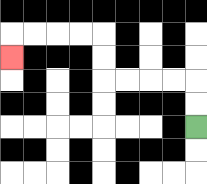{'start': '[8, 5]', 'end': '[0, 2]', 'path_directions': 'U,U,L,L,L,L,U,U,L,L,L,L,D', 'path_coordinates': '[[8, 5], [8, 4], [8, 3], [7, 3], [6, 3], [5, 3], [4, 3], [4, 2], [4, 1], [3, 1], [2, 1], [1, 1], [0, 1], [0, 2]]'}